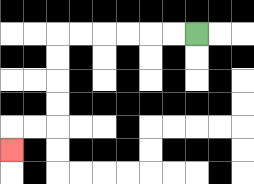{'start': '[8, 1]', 'end': '[0, 6]', 'path_directions': 'L,L,L,L,L,L,D,D,D,D,L,L,D', 'path_coordinates': '[[8, 1], [7, 1], [6, 1], [5, 1], [4, 1], [3, 1], [2, 1], [2, 2], [2, 3], [2, 4], [2, 5], [1, 5], [0, 5], [0, 6]]'}